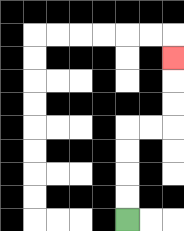{'start': '[5, 9]', 'end': '[7, 2]', 'path_directions': 'U,U,U,U,R,R,U,U,U', 'path_coordinates': '[[5, 9], [5, 8], [5, 7], [5, 6], [5, 5], [6, 5], [7, 5], [7, 4], [7, 3], [7, 2]]'}